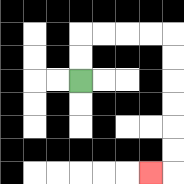{'start': '[3, 3]', 'end': '[6, 7]', 'path_directions': 'U,U,R,R,R,R,D,D,D,D,D,D,L', 'path_coordinates': '[[3, 3], [3, 2], [3, 1], [4, 1], [5, 1], [6, 1], [7, 1], [7, 2], [7, 3], [7, 4], [7, 5], [7, 6], [7, 7], [6, 7]]'}